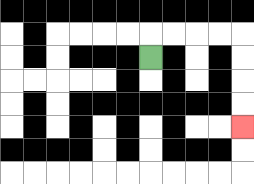{'start': '[6, 2]', 'end': '[10, 5]', 'path_directions': 'U,R,R,R,R,D,D,D,D', 'path_coordinates': '[[6, 2], [6, 1], [7, 1], [8, 1], [9, 1], [10, 1], [10, 2], [10, 3], [10, 4], [10, 5]]'}